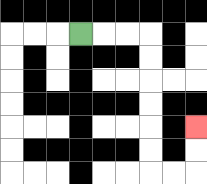{'start': '[3, 1]', 'end': '[8, 5]', 'path_directions': 'R,R,R,D,D,D,D,D,D,R,R,U,U', 'path_coordinates': '[[3, 1], [4, 1], [5, 1], [6, 1], [6, 2], [6, 3], [6, 4], [6, 5], [6, 6], [6, 7], [7, 7], [8, 7], [8, 6], [8, 5]]'}